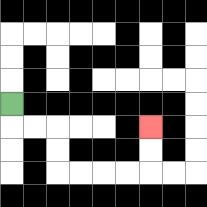{'start': '[0, 4]', 'end': '[6, 5]', 'path_directions': 'D,R,R,D,D,R,R,R,R,U,U', 'path_coordinates': '[[0, 4], [0, 5], [1, 5], [2, 5], [2, 6], [2, 7], [3, 7], [4, 7], [5, 7], [6, 7], [6, 6], [6, 5]]'}